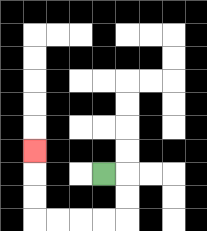{'start': '[4, 7]', 'end': '[1, 6]', 'path_directions': 'R,D,D,L,L,L,L,U,U,U', 'path_coordinates': '[[4, 7], [5, 7], [5, 8], [5, 9], [4, 9], [3, 9], [2, 9], [1, 9], [1, 8], [1, 7], [1, 6]]'}